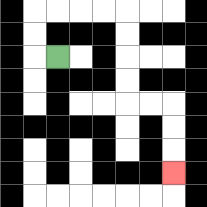{'start': '[2, 2]', 'end': '[7, 7]', 'path_directions': 'L,U,U,R,R,R,R,D,D,D,D,R,R,D,D,D', 'path_coordinates': '[[2, 2], [1, 2], [1, 1], [1, 0], [2, 0], [3, 0], [4, 0], [5, 0], [5, 1], [5, 2], [5, 3], [5, 4], [6, 4], [7, 4], [7, 5], [7, 6], [7, 7]]'}